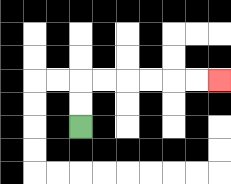{'start': '[3, 5]', 'end': '[9, 3]', 'path_directions': 'U,U,R,R,R,R,R,R', 'path_coordinates': '[[3, 5], [3, 4], [3, 3], [4, 3], [5, 3], [6, 3], [7, 3], [8, 3], [9, 3]]'}